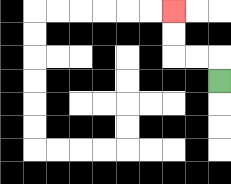{'start': '[9, 3]', 'end': '[7, 0]', 'path_directions': 'U,L,L,U,U', 'path_coordinates': '[[9, 3], [9, 2], [8, 2], [7, 2], [7, 1], [7, 0]]'}